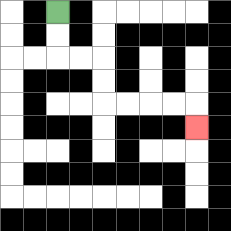{'start': '[2, 0]', 'end': '[8, 5]', 'path_directions': 'D,D,R,R,D,D,R,R,R,R,D', 'path_coordinates': '[[2, 0], [2, 1], [2, 2], [3, 2], [4, 2], [4, 3], [4, 4], [5, 4], [6, 4], [7, 4], [8, 4], [8, 5]]'}